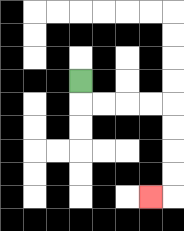{'start': '[3, 3]', 'end': '[6, 8]', 'path_directions': 'D,R,R,R,R,D,D,D,D,L', 'path_coordinates': '[[3, 3], [3, 4], [4, 4], [5, 4], [6, 4], [7, 4], [7, 5], [7, 6], [7, 7], [7, 8], [6, 8]]'}